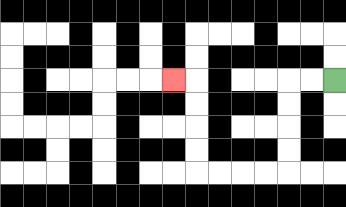{'start': '[14, 3]', 'end': '[7, 3]', 'path_directions': 'L,L,D,D,D,D,L,L,L,L,U,U,U,U,L', 'path_coordinates': '[[14, 3], [13, 3], [12, 3], [12, 4], [12, 5], [12, 6], [12, 7], [11, 7], [10, 7], [9, 7], [8, 7], [8, 6], [8, 5], [8, 4], [8, 3], [7, 3]]'}